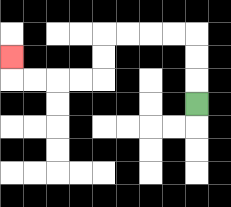{'start': '[8, 4]', 'end': '[0, 2]', 'path_directions': 'U,U,U,L,L,L,L,D,D,L,L,L,L,U', 'path_coordinates': '[[8, 4], [8, 3], [8, 2], [8, 1], [7, 1], [6, 1], [5, 1], [4, 1], [4, 2], [4, 3], [3, 3], [2, 3], [1, 3], [0, 3], [0, 2]]'}